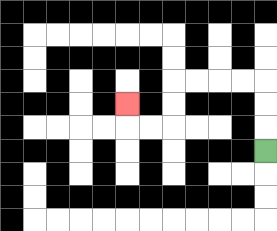{'start': '[11, 6]', 'end': '[5, 4]', 'path_directions': 'U,U,U,L,L,L,L,D,D,L,L,U', 'path_coordinates': '[[11, 6], [11, 5], [11, 4], [11, 3], [10, 3], [9, 3], [8, 3], [7, 3], [7, 4], [7, 5], [6, 5], [5, 5], [5, 4]]'}